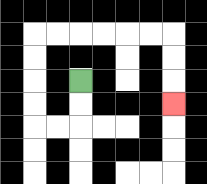{'start': '[3, 3]', 'end': '[7, 4]', 'path_directions': 'D,D,L,L,U,U,U,U,R,R,R,R,R,R,D,D,D', 'path_coordinates': '[[3, 3], [3, 4], [3, 5], [2, 5], [1, 5], [1, 4], [1, 3], [1, 2], [1, 1], [2, 1], [3, 1], [4, 1], [5, 1], [6, 1], [7, 1], [7, 2], [7, 3], [7, 4]]'}